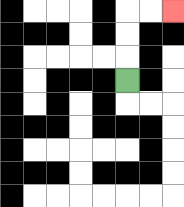{'start': '[5, 3]', 'end': '[7, 0]', 'path_directions': 'U,U,U,R,R', 'path_coordinates': '[[5, 3], [5, 2], [5, 1], [5, 0], [6, 0], [7, 0]]'}